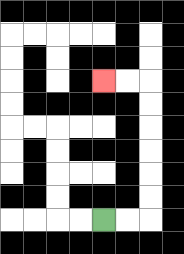{'start': '[4, 9]', 'end': '[4, 3]', 'path_directions': 'R,R,U,U,U,U,U,U,L,L', 'path_coordinates': '[[4, 9], [5, 9], [6, 9], [6, 8], [6, 7], [6, 6], [6, 5], [6, 4], [6, 3], [5, 3], [4, 3]]'}